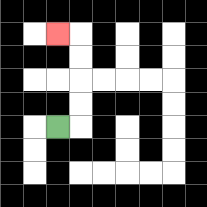{'start': '[2, 5]', 'end': '[2, 1]', 'path_directions': 'R,U,U,U,U,L', 'path_coordinates': '[[2, 5], [3, 5], [3, 4], [3, 3], [3, 2], [3, 1], [2, 1]]'}